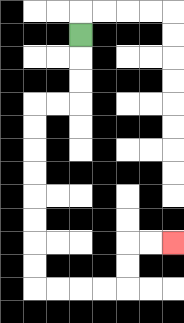{'start': '[3, 1]', 'end': '[7, 10]', 'path_directions': 'D,D,D,L,L,D,D,D,D,D,D,D,D,R,R,R,R,U,U,R,R', 'path_coordinates': '[[3, 1], [3, 2], [3, 3], [3, 4], [2, 4], [1, 4], [1, 5], [1, 6], [1, 7], [1, 8], [1, 9], [1, 10], [1, 11], [1, 12], [2, 12], [3, 12], [4, 12], [5, 12], [5, 11], [5, 10], [6, 10], [7, 10]]'}